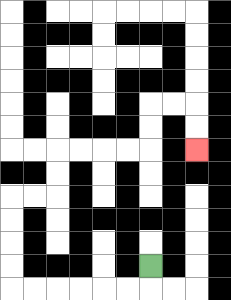{'start': '[6, 11]', 'end': '[8, 6]', 'path_directions': 'D,L,L,L,L,L,L,U,U,U,U,R,R,U,U,R,R,R,R,U,U,R,R,D,D', 'path_coordinates': '[[6, 11], [6, 12], [5, 12], [4, 12], [3, 12], [2, 12], [1, 12], [0, 12], [0, 11], [0, 10], [0, 9], [0, 8], [1, 8], [2, 8], [2, 7], [2, 6], [3, 6], [4, 6], [5, 6], [6, 6], [6, 5], [6, 4], [7, 4], [8, 4], [8, 5], [8, 6]]'}